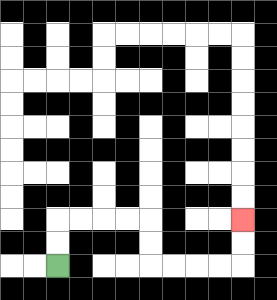{'start': '[2, 11]', 'end': '[10, 9]', 'path_directions': 'U,U,R,R,R,R,D,D,R,R,R,R,U,U', 'path_coordinates': '[[2, 11], [2, 10], [2, 9], [3, 9], [4, 9], [5, 9], [6, 9], [6, 10], [6, 11], [7, 11], [8, 11], [9, 11], [10, 11], [10, 10], [10, 9]]'}